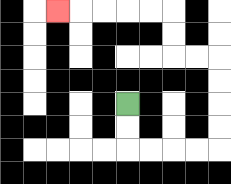{'start': '[5, 4]', 'end': '[2, 0]', 'path_directions': 'D,D,R,R,R,R,U,U,U,U,L,L,U,U,L,L,L,L,L', 'path_coordinates': '[[5, 4], [5, 5], [5, 6], [6, 6], [7, 6], [8, 6], [9, 6], [9, 5], [9, 4], [9, 3], [9, 2], [8, 2], [7, 2], [7, 1], [7, 0], [6, 0], [5, 0], [4, 0], [3, 0], [2, 0]]'}